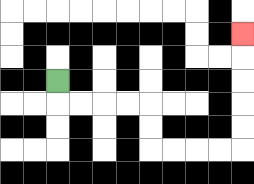{'start': '[2, 3]', 'end': '[10, 1]', 'path_directions': 'D,R,R,R,R,D,D,R,R,R,R,U,U,U,U,U', 'path_coordinates': '[[2, 3], [2, 4], [3, 4], [4, 4], [5, 4], [6, 4], [6, 5], [6, 6], [7, 6], [8, 6], [9, 6], [10, 6], [10, 5], [10, 4], [10, 3], [10, 2], [10, 1]]'}